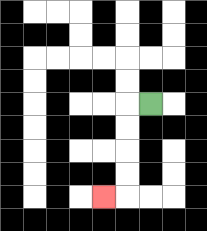{'start': '[6, 4]', 'end': '[4, 8]', 'path_directions': 'L,D,D,D,D,L', 'path_coordinates': '[[6, 4], [5, 4], [5, 5], [5, 6], [5, 7], [5, 8], [4, 8]]'}